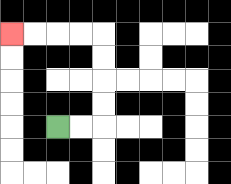{'start': '[2, 5]', 'end': '[0, 1]', 'path_directions': 'R,R,U,U,U,U,L,L,L,L', 'path_coordinates': '[[2, 5], [3, 5], [4, 5], [4, 4], [4, 3], [4, 2], [4, 1], [3, 1], [2, 1], [1, 1], [0, 1]]'}